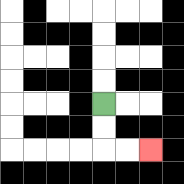{'start': '[4, 4]', 'end': '[6, 6]', 'path_directions': 'D,D,R,R', 'path_coordinates': '[[4, 4], [4, 5], [4, 6], [5, 6], [6, 6]]'}